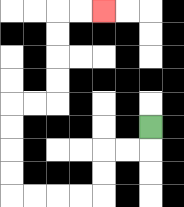{'start': '[6, 5]', 'end': '[4, 0]', 'path_directions': 'D,L,L,D,D,L,L,L,L,U,U,U,U,R,R,U,U,U,U,R,R', 'path_coordinates': '[[6, 5], [6, 6], [5, 6], [4, 6], [4, 7], [4, 8], [3, 8], [2, 8], [1, 8], [0, 8], [0, 7], [0, 6], [0, 5], [0, 4], [1, 4], [2, 4], [2, 3], [2, 2], [2, 1], [2, 0], [3, 0], [4, 0]]'}